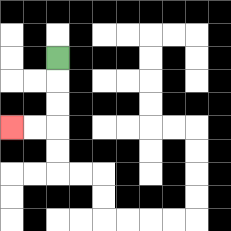{'start': '[2, 2]', 'end': '[0, 5]', 'path_directions': 'D,D,D,L,L', 'path_coordinates': '[[2, 2], [2, 3], [2, 4], [2, 5], [1, 5], [0, 5]]'}